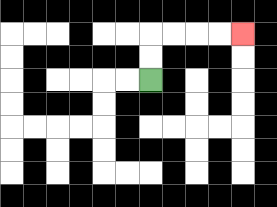{'start': '[6, 3]', 'end': '[10, 1]', 'path_directions': 'U,U,R,R,R,R', 'path_coordinates': '[[6, 3], [6, 2], [6, 1], [7, 1], [8, 1], [9, 1], [10, 1]]'}